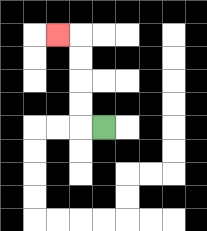{'start': '[4, 5]', 'end': '[2, 1]', 'path_directions': 'L,U,U,U,U,L', 'path_coordinates': '[[4, 5], [3, 5], [3, 4], [3, 3], [3, 2], [3, 1], [2, 1]]'}